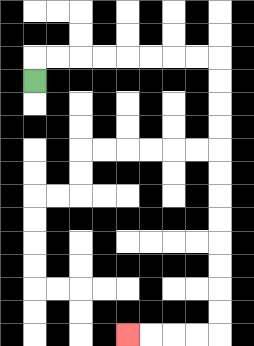{'start': '[1, 3]', 'end': '[5, 14]', 'path_directions': 'U,R,R,R,R,R,R,R,R,D,D,D,D,D,D,D,D,D,D,D,D,L,L,L,L', 'path_coordinates': '[[1, 3], [1, 2], [2, 2], [3, 2], [4, 2], [5, 2], [6, 2], [7, 2], [8, 2], [9, 2], [9, 3], [9, 4], [9, 5], [9, 6], [9, 7], [9, 8], [9, 9], [9, 10], [9, 11], [9, 12], [9, 13], [9, 14], [8, 14], [7, 14], [6, 14], [5, 14]]'}